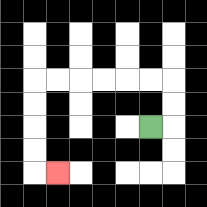{'start': '[6, 5]', 'end': '[2, 7]', 'path_directions': 'R,U,U,L,L,L,L,L,L,D,D,D,D,R', 'path_coordinates': '[[6, 5], [7, 5], [7, 4], [7, 3], [6, 3], [5, 3], [4, 3], [3, 3], [2, 3], [1, 3], [1, 4], [1, 5], [1, 6], [1, 7], [2, 7]]'}